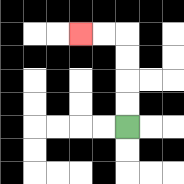{'start': '[5, 5]', 'end': '[3, 1]', 'path_directions': 'U,U,U,U,L,L', 'path_coordinates': '[[5, 5], [5, 4], [5, 3], [5, 2], [5, 1], [4, 1], [3, 1]]'}